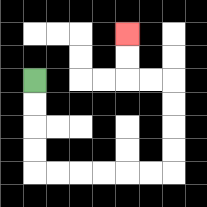{'start': '[1, 3]', 'end': '[5, 1]', 'path_directions': 'D,D,D,D,R,R,R,R,R,R,U,U,U,U,L,L,U,U', 'path_coordinates': '[[1, 3], [1, 4], [1, 5], [1, 6], [1, 7], [2, 7], [3, 7], [4, 7], [5, 7], [6, 7], [7, 7], [7, 6], [7, 5], [7, 4], [7, 3], [6, 3], [5, 3], [5, 2], [5, 1]]'}